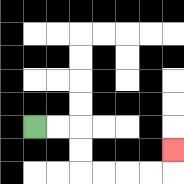{'start': '[1, 5]', 'end': '[7, 6]', 'path_directions': 'R,R,D,D,R,R,R,R,U', 'path_coordinates': '[[1, 5], [2, 5], [3, 5], [3, 6], [3, 7], [4, 7], [5, 7], [6, 7], [7, 7], [7, 6]]'}